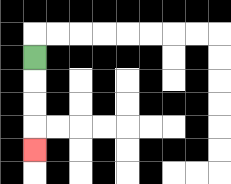{'start': '[1, 2]', 'end': '[1, 6]', 'path_directions': 'D,D,D,D', 'path_coordinates': '[[1, 2], [1, 3], [1, 4], [1, 5], [1, 6]]'}